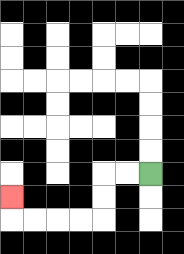{'start': '[6, 7]', 'end': '[0, 8]', 'path_directions': 'L,L,D,D,L,L,L,L,U', 'path_coordinates': '[[6, 7], [5, 7], [4, 7], [4, 8], [4, 9], [3, 9], [2, 9], [1, 9], [0, 9], [0, 8]]'}